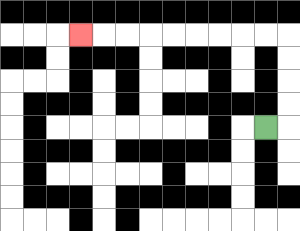{'start': '[11, 5]', 'end': '[3, 1]', 'path_directions': 'R,U,U,U,U,L,L,L,L,L,L,L,L,L', 'path_coordinates': '[[11, 5], [12, 5], [12, 4], [12, 3], [12, 2], [12, 1], [11, 1], [10, 1], [9, 1], [8, 1], [7, 1], [6, 1], [5, 1], [4, 1], [3, 1]]'}